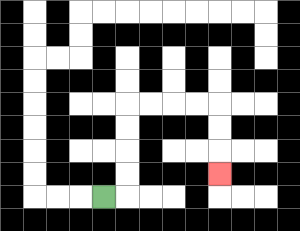{'start': '[4, 8]', 'end': '[9, 7]', 'path_directions': 'R,U,U,U,U,R,R,R,R,D,D,D', 'path_coordinates': '[[4, 8], [5, 8], [5, 7], [5, 6], [5, 5], [5, 4], [6, 4], [7, 4], [8, 4], [9, 4], [9, 5], [9, 6], [9, 7]]'}